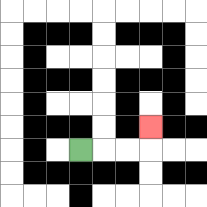{'start': '[3, 6]', 'end': '[6, 5]', 'path_directions': 'R,R,R,U', 'path_coordinates': '[[3, 6], [4, 6], [5, 6], [6, 6], [6, 5]]'}